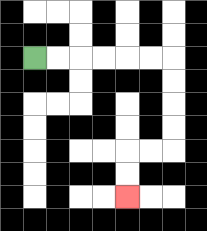{'start': '[1, 2]', 'end': '[5, 8]', 'path_directions': 'R,R,R,R,R,R,D,D,D,D,L,L,D,D', 'path_coordinates': '[[1, 2], [2, 2], [3, 2], [4, 2], [5, 2], [6, 2], [7, 2], [7, 3], [7, 4], [7, 5], [7, 6], [6, 6], [5, 6], [5, 7], [5, 8]]'}